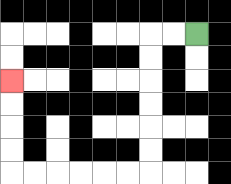{'start': '[8, 1]', 'end': '[0, 3]', 'path_directions': 'L,L,D,D,D,D,D,D,L,L,L,L,L,L,U,U,U,U', 'path_coordinates': '[[8, 1], [7, 1], [6, 1], [6, 2], [6, 3], [6, 4], [6, 5], [6, 6], [6, 7], [5, 7], [4, 7], [3, 7], [2, 7], [1, 7], [0, 7], [0, 6], [0, 5], [0, 4], [0, 3]]'}